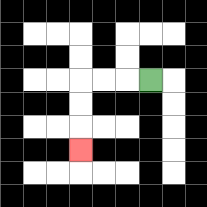{'start': '[6, 3]', 'end': '[3, 6]', 'path_directions': 'L,L,L,D,D,D', 'path_coordinates': '[[6, 3], [5, 3], [4, 3], [3, 3], [3, 4], [3, 5], [3, 6]]'}